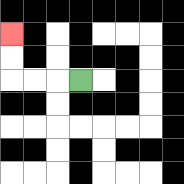{'start': '[3, 3]', 'end': '[0, 1]', 'path_directions': 'L,L,L,U,U', 'path_coordinates': '[[3, 3], [2, 3], [1, 3], [0, 3], [0, 2], [0, 1]]'}